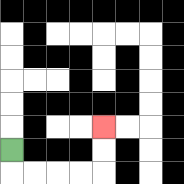{'start': '[0, 6]', 'end': '[4, 5]', 'path_directions': 'D,R,R,R,R,U,U', 'path_coordinates': '[[0, 6], [0, 7], [1, 7], [2, 7], [3, 7], [4, 7], [4, 6], [4, 5]]'}